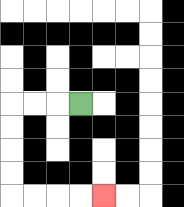{'start': '[3, 4]', 'end': '[4, 8]', 'path_directions': 'L,L,L,D,D,D,D,R,R,R,R', 'path_coordinates': '[[3, 4], [2, 4], [1, 4], [0, 4], [0, 5], [0, 6], [0, 7], [0, 8], [1, 8], [2, 8], [3, 8], [4, 8]]'}